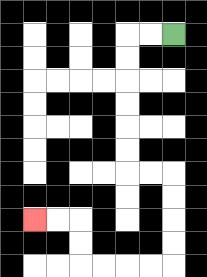{'start': '[7, 1]', 'end': '[1, 9]', 'path_directions': 'L,L,D,D,D,D,D,D,R,R,D,D,D,D,L,L,L,L,U,U,L,L', 'path_coordinates': '[[7, 1], [6, 1], [5, 1], [5, 2], [5, 3], [5, 4], [5, 5], [5, 6], [5, 7], [6, 7], [7, 7], [7, 8], [7, 9], [7, 10], [7, 11], [6, 11], [5, 11], [4, 11], [3, 11], [3, 10], [3, 9], [2, 9], [1, 9]]'}